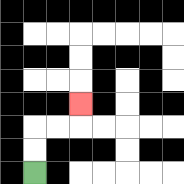{'start': '[1, 7]', 'end': '[3, 4]', 'path_directions': 'U,U,R,R,U', 'path_coordinates': '[[1, 7], [1, 6], [1, 5], [2, 5], [3, 5], [3, 4]]'}